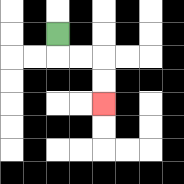{'start': '[2, 1]', 'end': '[4, 4]', 'path_directions': 'D,R,R,D,D', 'path_coordinates': '[[2, 1], [2, 2], [3, 2], [4, 2], [4, 3], [4, 4]]'}